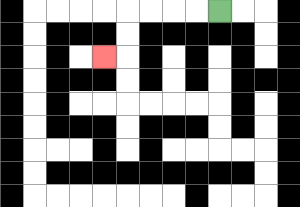{'start': '[9, 0]', 'end': '[4, 2]', 'path_directions': 'L,L,L,L,D,D,L', 'path_coordinates': '[[9, 0], [8, 0], [7, 0], [6, 0], [5, 0], [5, 1], [5, 2], [4, 2]]'}